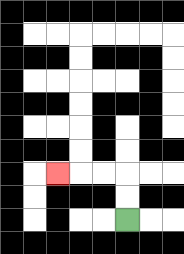{'start': '[5, 9]', 'end': '[2, 7]', 'path_directions': 'U,U,L,L,L', 'path_coordinates': '[[5, 9], [5, 8], [5, 7], [4, 7], [3, 7], [2, 7]]'}